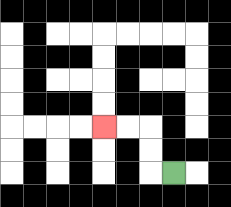{'start': '[7, 7]', 'end': '[4, 5]', 'path_directions': 'L,U,U,L,L', 'path_coordinates': '[[7, 7], [6, 7], [6, 6], [6, 5], [5, 5], [4, 5]]'}